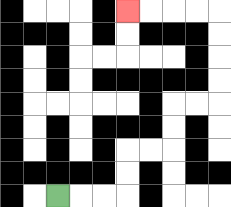{'start': '[2, 8]', 'end': '[5, 0]', 'path_directions': 'R,R,R,U,U,R,R,U,U,R,R,U,U,U,U,L,L,L,L', 'path_coordinates': '[[2, 8], [3, 8], [4, 8], [5, 8], [5, 7], [5, 6], [6, 6], [7, 6], [7, 5], [7, 4], [8, 4], [9, 4], [9, 3], [9, 2], [9, 1], [9, 0], [8, 0], [7, 0], [6, 0], [5, 0]]'}